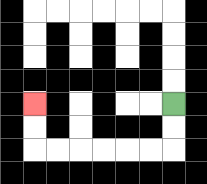{'start': '[7, 4]', 'end': '[1, 4]', 'path_directions': 'D,D,L,L,L,L,L,L,U,U', 'path_coordinates': '[[7, 4], [7, 5], [7, 6], [6, 6], [5, 6], [4, 6], [3, 6], [2, 6], [1, 6], [1, 5], [1, 4]]'}